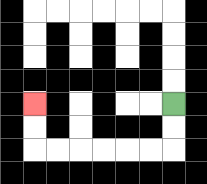{'start': '[7, 4]', 'end': '[1, 4]', 'path_directions': 'D,D,L,L,L,L,L,L,U,U', 'path_coordinates': '[[7, 4], [7, 5], [7, 6], [6, 6], [5, 6], [4, 6], [3, 6], [2, 6], [1, 6], [1, 5], [1, 4]]'}